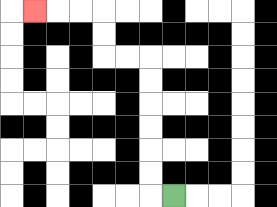{'start': '[7, 8]', 'end': '[1, 0]', 'path_directions': 'L,U,U,U,U,U,U,L,L,U,U,L,L,L', 'path_coordinates': '[[7, 8], [6, 8], [6, 7], [6, 6], [6, 5], [6, 4], [6, 3], [6, 2], [5, 2], [4, 2], [4, 1], [4, 0], [3, 0], [2, 0], [1, 0]]'}